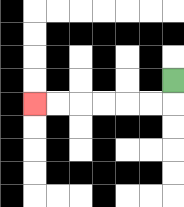{'start': '[7, 3]', 'end': '[1, 4]', 'path_directions': 'D,L,L,L,L,L,L', 'path_coordinates': '[[7, 3], [7, 4], [6, 4], [5, 4], [4, 4], [3, 4], [2, 4], [1, 4]]'}